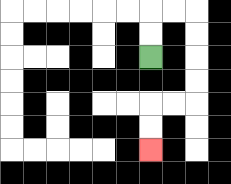{'start': '[6, 2]', 'end': '[6, 6]', 'path_directions': 'U,U,R,R,D,D,D,D,L,L,D,D', 'path_coordinates': '[[6, 2], [6, 1], [6, 0], [7, 0], [8, 0], [8, 1], [8, 2], [8, 3], [8, 4], [7, 4], [6, 4], [6, 5], [6, 6]]'}